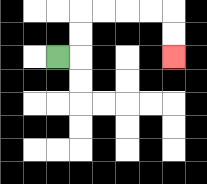{'start': '[2, 2]', 'end': '[7, 2]', 'path_directions': 'R,U,U,R,R,R,R,D,D', 'path_coordinates': '[[2, 2], [3, 2], [3, 1], [3, 0], [4, 0], [5, 0], [6, 0], [7, 0], [7, 1], [7, 2]]'}